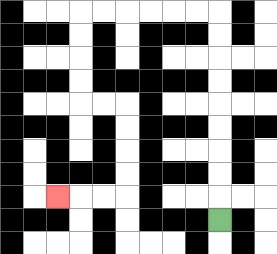{'start': '[9, 9]', 'end': '[2, 8]', 'path_directions': 'U,U,U,U,U,U,U,U,U,L,L,L,L,L,L,D,D,D,D,R,R,D,D,D,D,L,L,L', 'path_coordinates': '[[9, 9], [9, 8], [9, 7], [9, 6], [9, 5], [9, 4], [9, 3], [9, 2], [9, 1], [9, 0], [8, 0], [7, 0], [6, 0], [5, 0], [4, 0], [3, 0], [3, 1], [3, 2], [3, 3], [3, 4], [4, 4], [5, 4], [5, 5], [5, 6], [5, 7], [5, 8], [4, 8], [3, 8], [2, 8]]'}